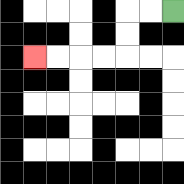{'start': '[7, 0]', 'end': '[1, 2]', 'path_directions': 'L,L,D,D,L,L,L,L', 'path_coordinates': '[[7, 0], [6, 0], [5, 0], [5, 1], [5, 2], [4, 2], [3, 2], [2, 2], [1, 2]]'}